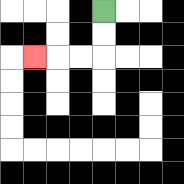{'start': '[4, 0]', 'end': '[1, 2]', 'path_directions': 'D,D,L,L,L', 'path_coordinates': '[[4, 0], [4, 1], [4, 2], [3, 2], [2, 2], [1, 2]]'}